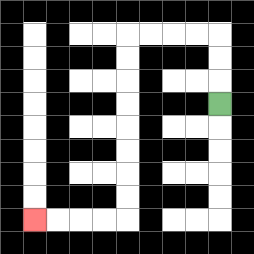{'start': '[9, 4]', 'end': '[1, 9]', 'path_directions': 'U,U,U,L,L,L,L,D,D,D,D,D,D,D,D,L,L,L,L', 'path_coordinates': '[[9, 4], [9, 3], [9, 2], [9, 1], [8, 1], [7, 1], [6, 1], [5, 1], [5, 2], [5, 3], [5, 4], [5, 5], [5, 6], [5, 7], [5, 8], [5, 9], [4, 9], [3, 9], [2, 9], [1, 9]]'}